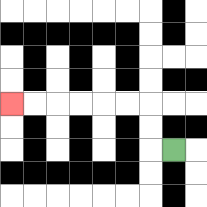{'start': '[7, 6]', 'end': '[0, 4]', 'path_directions': 'L,U,U,L,L,L,L,L,L', 'path_coordinates': '[[7, 6], [6, 6], [6, 5], [6, 4], [5, 4], [4, 4], [3, 4], [2, 4], [1, 4], [0, 4]]'}